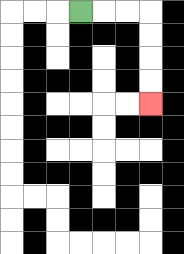{'start': '[3, 0]', 'end': '[6, 4]', 'path_directions': 'R,R,R,D,D,D,D', 'path_coordinates': '[[3, 0], [4, 0], [5, 0], [6, 0], [6, 1], [6, 2], [6, 3], [6, 4]]'}